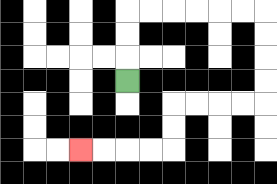{'start': '[5, 3]', 'end': '[3, 6]', 'path_directions': 'U,U,U,R,R,R,R,R,R,D,D,D,D,L,L,L,L,D,D,L,L,L,L', 'path_coordinates': '[[5, 3], [5, 2], [5, 1], [5, 0], [6, 0], [7, 0], [8, 0], [9, 0], [10, 0], [11, 0], [11, 1], [11, 2], [11, 3], [11, 4], [10, 4], [9, 4], [8, 4], [7, 4], [7, 5], [7, 6], [6, 6], [5, 6], [4, 6], [3, 6]]'}